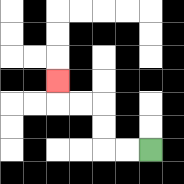{'start': '[6, 6]', 'end': '[2, 3]', 'path_directions': 'L,L,U,U,L,L,U', 'path_coordinates': '[[6, 6], [5, 6], [4, 6], [4, 5], [4, 4], [3, 4], [2, 4], [2, 3]]'}